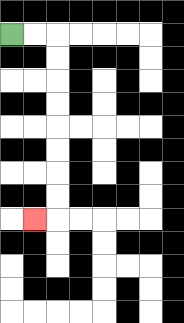{'start': '[0, 1]', 'end': '[1, 9]', 'path_directions': 'R,R,D,D,D,D,D,D,D,D,L', 'path_coordinates': '[[0, 1], [1, 1], [2, 1], [2, 2], [2, 3], [2, 4], [2, 5], [2, 6], [2, 7], [2, 8], [2, 9], [1, 9]]'}